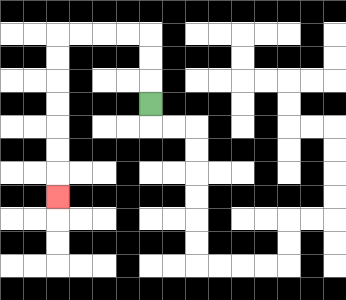{'start': '[6, 4]', 'end': '[2, 8]', 'path_directions': 'U,U,U,L,L,L,L,D,D,D,D,D,D,D', 'path_coordinates': '[[6, 4], [6, 3], [6, 2], [6, 1], [5, 1], [4, 1], [3, 1], [2, 1], [2, 2], [2, 3], [2, 4], [2, 5], [2, 6], [2, 7], [2, 8]]'}